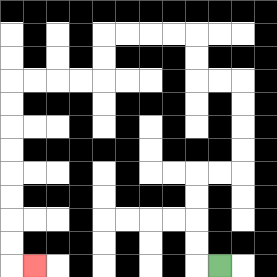{'start': '[9, 11]', 'end': '[1, 11]', 'path_directions': 'L,U,U,U,U,R,R,U,U,U,U,L,L,U,U,L,L,L,L,D,D,L,L,L,L,D,D,D,D,D,D,D,D,R', 'path_coordinates': '[[9, 11], [8, 11], [8, 10], [8, 9], [8, 8], [8, 7], [9, 7], [10, 7], [10, 6], [10, 5], [10, 4], [10, 3], [9, 3], [8, 3], [8, 2], [8, 1], [7, 1], [6, 1], [5, 1], [4, 1], [4, 2], [4, 3], [3, 3], [2, 3], [1, 3], [0, 3], [0, 4], [0, 5], [0, 6], [0, 7], [0, 8], [0, 9], [0, 10], [0, 11], [1, 11]]'}